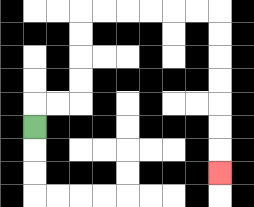{'start': '[1, 5]', 'end': '[9, 7]', 'path_directions': 'U,R,R,U,U,U,U,R,R,R,R,R,R,D,D,D,D,D,D,D', 'path_coordinates': '[[1, 5], [1, 4], [2, 4], [3, 4], [3, 3], [3, 2], [3, 1], [3, 0], [4, 0], [5, 0], [6, 0], [7, 0], [8, 0], [9, 0], [9, 1], [9, 2], [9, 3], [9, 4], [9, 5], [9, 6], [9, 7]]'}